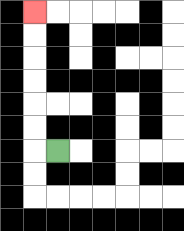{'start': '[2, 6]', 'end': '[1, 0]', 'path_directions': 'L,U,U,U,U,U,U', 'path_coordinates': '[[2, 6], [1, 6], [1, 5], [1, 4], [1, 3], [1, 2], [1, 1], [1, 0]]'}